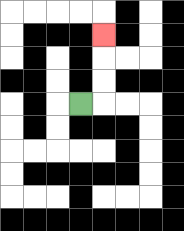{'start': '[3, 4]', 'end': '[4, 1]', 'path_directions': 'R,U,U,U', 'path_coordinates': '[[3, 4], [4, 4], [4, 3], [4, 2], [4, 1]]'}